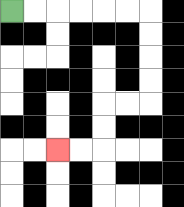{'start': '[0, 0]', 'end': '[2, 6]', 'path_directions': 'R,R,R,R,R,R,D,D,D,D,L,L,D,D,L,L', 'path_coordinates': '[[0, 0], [1, 0], [2, 0], [3, 0], [4, 0], [5, 0], [6, 0], [6, 1], [6, 2], [6, 3], [6, 4], [5, 4], [4, 4], [4, 5], [4, 6], [3, 6], [2, 6]]'}